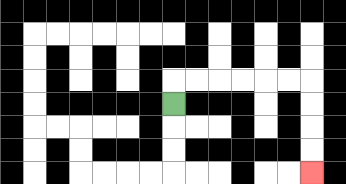{'start': '[7, 4]', 'end': '[13, 7]', 'path_directions': 'U,R,R,R,R,R,R,D,D,D,D', 'path_coordinates': '[[7, 4], [7, 3], [8, 3], [9, 3], [10, 3], [11, 3], [12, 3], [13, 3], [13, 4], [13, 5], [13, 6], [13, 7]]'}